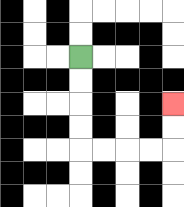{'start': '[3, 2]', 'end': '[7, 4]', 'path_directions': 'D,D,D,D,R,R,R,R,U,U', 'path_coordinates': '[[3, 2], [3, 3], [3, 4], [3, 5], [3, 6], [4, 6], [5, 6], [6, 6], [7, 6], [7, 5], [7, 4]]'}